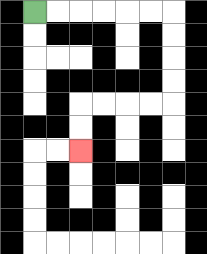{'start': '[1, 0]', 'end': '[3, 6]', 'path_directions': 'R,R,R,R,R,R,D,D,D,D,L,L,L,L,D,D', 'path_coordinates': '[[1, 0], [2, 0], [3, 0], [4, 0], [5, 0], [6, 0], [7, 0], [7, 1], [7, 2], [7, 3], [7, 4], [6, 4], [5, 4], [4, 4], [3, 4], [3, 5], [3, 6]]'}